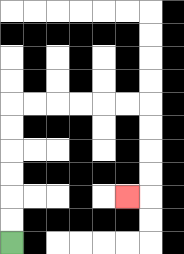{'start': '[0, 10]', 'end': '[5, 8]', 'path_directions': 'U,U,U,U,U,U,R,R,R,R,R,R,D,D,D,D,L', 'path_coordinates': '[[0, 10], [0, 9], [0, 8], [0, 7], [0, 6], [0, 5], [0, 4], [1, 4], [2, 4], [3, 4], [4, 4], [5, 4], [6, 4], [6, 5], [6, 6], [6, 7], [6, 8], [5, 8]]'}